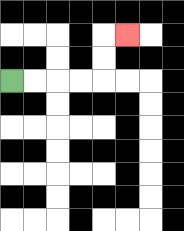{'start': '[0, 3]', 'end': '[5, 1]', 'path_directions': 'R,R,R,R,U,U,R', 'path_coordinates': '[[0, 3], [1, 3], [2, 3], [3, 3], [4, 3], [4, 2], [4, 1], [5, 1]]'}